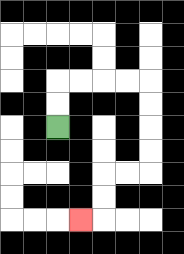{'start': '[2, 5]', 'end': '[3, 9]', 'path_directions': 'U,U,R,R,R,R,D,D,D,D,L,L,D,D,L', 'path_coordinates': '[[2, 5], [2, 4], [2, 3], [3, 3], [4, 3], [5, 3], [6, 3], [6, 4], [6, 5], [6, 6], [6, 7], [5, 7], [4, 7], [4, 8], [4, 9], [3, 9]]'}